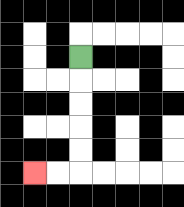{'start': '[3, 2]', 'end': '[1, 7]', 'path_directions': 'D,D,D,D,D,L,L', 'path_coordinates': '[[3, 2], [3, 3], [3, 4], [3, 5], [3, 6], [3, 7], [2, 7], [1, 7]]'}